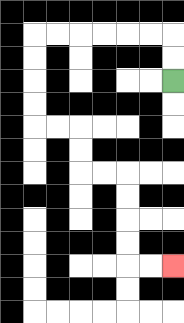{'start': '[7, 3]', 'end': '[7, 11]', 'path_directions': 'U,U,L,L,L,L,L,L,D,D,D,D,R,R,D,D,R,R,D,D,D,D,R,R', 'path_coordinates': '[[7, 3], [7, 2], [7, 1], [6, 1], [5, 1], [4, 1], [3, 1], [2, 1], [1, 1], [1, 2], [1, 3], [1, 4], [1, 5], [2, 5], [3, 5], [3, 6], [3, 7], [4, 7], [5, 7], [5, 8], [5, 9], [5, 10], [5, 11], [6, 11], [7, 11]]'}